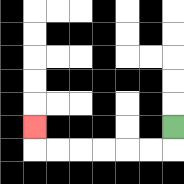{'start': '[7, 5]', 'end': '[1, 5]', 'path_directions': 'D,L,L,L,L,L,L,U', 'path_coordinates': '[[7, 5], [7, 6], [6, 6], [5, 6], [4, 6], [3, 6], [2, 6], [1, 6], [1, 5]]'}